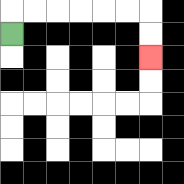{'start': '[0, 1]', 'end': '[6, 2]', 'path_directions': 'U,R,R,R,R,R,R,D,D', 'path_coordinates': '[[0, 1], [0, 0], [1, 0], [2, 0], [3, 0], [4, 0], [5, 0], [6, 0], [6, 1], [6, 2]]'}